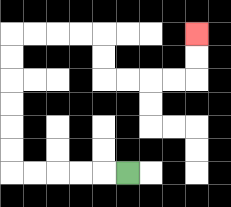{'start': '[5, 7]', 'end': '[8, 1]', 'path_directions': 'L,L,L,L,L,U,U,U,U,U,U,R,R,R,R,D,D,R,R,R,R,U,U', 'path_coordinates': '[[5, 7], [4, 7], [3, 7], [2, 7], [1, 7], [0, 7], [0, 6], [0, 5], [0, 4], [0, 3], [0, 2], [0, 1], [1, 1], [2, 1], [3, 1], [4, 1], [4, 2], [4, 3], [5, 3], [6, 3], [7, 3], [8, 3], [8, 2], [8, 1]]'}